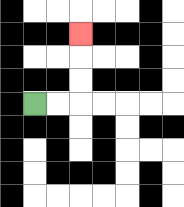{'start': '[1, 4]', 'end': '[3, 1]', 'path_directions': 'R,R,U,U,U', 'path_coordinates': '[[1, 4], [2, 4], [3, 4], [3, 3], [3, 2], [3, 1]]'}